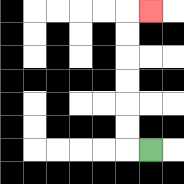{'start': '[6, 6]', 'end': '[6, 0]', 'path_directions': 'L,U,U,U,U,U,U,R', 'path_coordinates': '[[6, 6], [5, 6], [5, 5], [5, 4], [5, 3], [5, 2], [5, 1], [5, 0], [6, 0]]'}